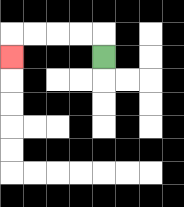{'start': '[4, 2]', 'end': '[0, 2]', 'path_directions': 'U,L,L,L,L,D', 'path_coordinates': '[[4, 2], [4, 1], [3, 1], [2, 1], [1, 1], [0, 1], [0, 2]]'}